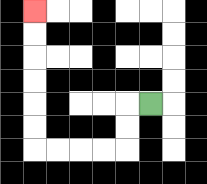{'start': '[6, 4]', 'end': '[1, 0]', 'path_directions': 'L,D,D,L,L,L,L,U,U,U,U,U,U', 'path_coordinates': '[[6, 4], [5, 4], [5, 5], [5, 6], [4, 6], [3, 6], [2, 6], [1, 6], [1, 5], [1, 4], [1, 3], [1, 2], [1, 1], [1, 0]]'}